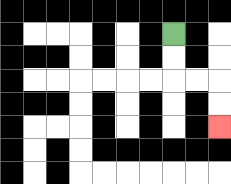{'start': '[7, 1]', 'end': '[9, 5]', 'path_directions': 'D,D,R,R,D,D', 'path_coordinates': '[[7, 1], [7, 2], [7, 3], [8, 3], [9, 3], [9, 4], [9, 5]]'}